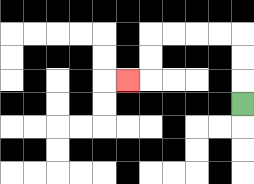{'start': '[10, 4]', 'end': '[5, 3]', 'path_directions': 'U,U,U,L,L,L,L,D,D,L', 'path_coordinates': '[[10, 4], [10, 3], [10, 2], [10, 1], [9, 1], [8, 1], [7, 1], [6, 1], [6, 2], [6, 3], [5, 3]]'}